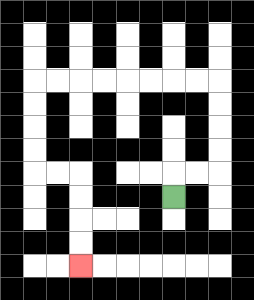{'start': '[7, 8]', 'end': '[3, 11]', 'path_directions': 'U,R,R,U,U,U,U,L,L,L,L,L,L,L,L,D,D,D,D,R,R,D,D,D,D', 'path_coordinates': '[[7, 8], [7, 7], [8, 7], [9, 7], [9, 6], [9, 5], [9, 4], [9, 3], [8, 3], [7, 3], [6, 3], [5, 3], [4, 3], [3, 3], [2, 3], [1, 3], [1, 4], [1, 5], [1, 6], [1, 7], [2, 7], [3, 7], [3, 8], [3, 9], [3, 10], [3, 11]]'}